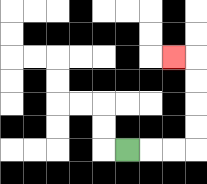{'start': '[5, 6]', 'end': '[7, 2]', 'path_directions': 'R,R,R,U,U,U,U,L', 'path_coordinates': '[[5, 6], [6, 6], [7, 6], [8, 6], [8, 5], [8, 4], [8, 3], [8, 2], [7, 2]]'}